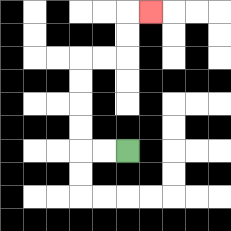{'start': '[5, 6]', 'end': '[6, 0]', 'path_directions': 'L,L,U,U,U,U,R,R,U,U,R', 'path_coordinates': '[[5, 6], [4, 6], [3, 6], [3, 5], [3, 4], [3, 3], [3, 2], [4, 2], [5, 2], [5, 1], [5, 0], [6, 0]]'}